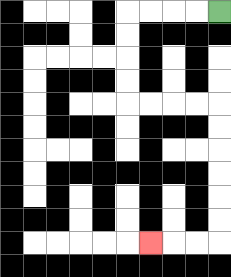{'start': '[9, 0]', 'end': '[6, 10]', 'path_directions': 'L,L,L,L,D,D,D,D,R,R,R,R,D,D,D,D,D,D,L,L,L', 'path_coordinates': '[[9, 0], [8, 0], [7, 0], [6, 0], [5, 0], [5, 1], [5, 2], [5, 3], [5, 4], [6, 4], [7, 4], [8, 4], [9, 4], [9, 5], [9, 6], [9, 7], [9, 8], [9, 9], [9, 10], [8, 10], [7, 10], [6, 10]]'}